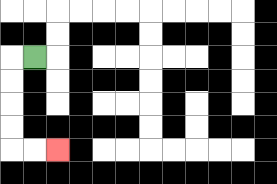{'start': '[1, 2]', 'end': '[2, 6]', 'path_directions': 'L,D,D,D,D,R,R', 'path_coordinates': '[[1, 2], [0, 2], [0, 3], [0, 4], [0, 5], [0, 6], [1, 6], [2, 6]]'}